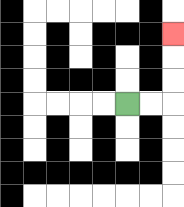{'start': '[5, 4]', 'end': '[7, 1]', 'path_directions': 'R,R,U,U,U', 'path_coordinates': '[[5, 4], [6, 4], [7, 4], [7, 3], [7, 2], [7, 1]]'}